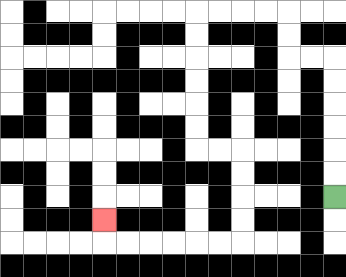{'start': '[14, 8]', 'end': '[4, 9]', 'path_directions': 'U,U,U,U,U,U,L,L,U,U,L,L,L,L,D,D,D,D,D,D,R,R,D,D,D,D,L,L,L,L,L,L,U', 'path_coordinates': '[[14, 8], [14, 7], [14, 6], [14, 5], [14, 4], [14, 3], [14, 2], [13, 2], [12, 2], [12, 1], [12, 0], [11, 0], [10, 0], [9, 0], [8, 0], [8, 1], [8, 2], [8, 3], [8, 4], [8, 5], [8, 6], [9, 6], [10, 6], [10, 7], [10, 8], [10, 9], [10, 10], [9, 10], [8, 10], [7, 10], [6, 10], [5, 10], [4, 10], [4, 9]]'}